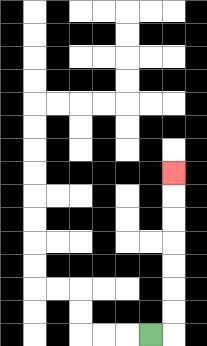{'start': '[6, 14]', 'end': '[7, 7]', 'path_directions': 'R,U,U,U,U,U,U,U', 'path_coordinates': '[[6, 14], [7, 14], [7, 13], [7, 12], [7, 11], [7, 10], [7, 9], [7, 8], [7, 7]]'}